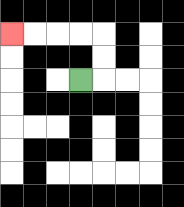{'start': '[3, 3]', 'end': '[0, 1]', 'path_directions': 'R,U,U,L,L,L,L', 'path_coordinates': '[[3, 3], [4, 3], [4, 2], [4, 1], [3, 1], [2, 1], [1, 1], [0, 1]]'}